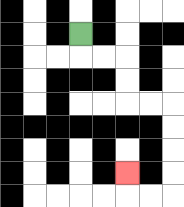{'start': '[3, 1]', 'end': '[5, 7]', 'path_directions': 'D,R,R,D,D,R,R,D,D,D,D,L,L,U', 'path_coordinates': '[[3, 1], [3, 2], [4, 2], [5, 2], [5, 3], [5, 4], [6, 4], [7, 4], [7, 5], [7, 6], [7, 7], [7, 8], [6, 8], [5, 8], [5, 7]]'}